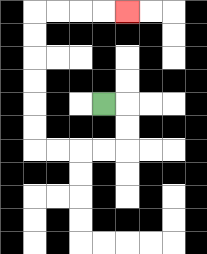{'start': '[4, 4]', 'end': '[5, 0]', 'path_directions': 'R,D,D,L,L,L,L,U,U,U,U,U,U,R,R,R,R', 'path_coordinates': '[[4, 4], [5, 4], [5, 5], [5, 6], [4, 6], [3, 6], [2, 6], [1, 6], [1, 5], [1, 4], [1, 3], [1, 2], [1, 1], [1, 0], [2, 0], [3, 0], [4, 0], [5, 0]]'}